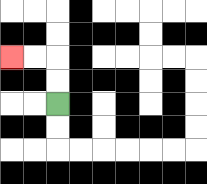{'start': '[2, 4]', 'end': '[0, 2]', 'path_directions': 'U,U,L,L', 'path_coordinates': '[[2, 4], [2, 3], [2, 2], [1, 2], [0, 2]]'}